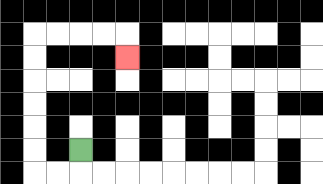{'start': '[3, 6]', 'end': '[5, 2]', 'path_directions': 'D,L,L,U,U,U,U,U,U,R,R,R,R,D', 'path_coordinates': '[[3, 6], [3, 7], [2, 7], [1, 7], [1, 6], [1, 5], [1, 4], [1, 3], [1, 2], [1, 1], [2, 1], [3, 1], [4, 1], [5, 1], [5, 2]]'}